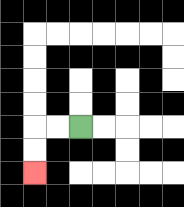{'start': '[3, 5]', 'end': '[1, 7]', 'path_directions': 'L,L,D,D', 'path_coordinates': '[[3, 5], [2, 5], [1, 5], [1, 6], [1, 7]]'}